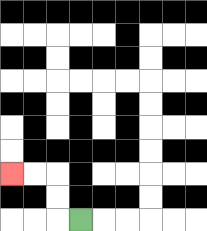{'start': '[3, 9]', 'end': '[0, 7]', 'path_directions': 'L,U,U,L,L', 'path_coordinates': '[[3, 9], [2, 9], [2, 8], [2, 7], [1, 7], [0, 7]]'}